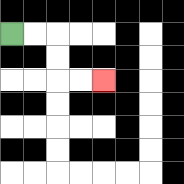{'start': '[0, 1]', 'end': '[4, 3]', 'path_directions': 'R,R,D,D,R,R', 'path_coordinates': '[[0, 1], [1, 1], [2, 1], [2, 2], [2, 3], [3, 3], [4, 3]]'}